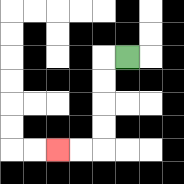{'start': '[5, 2]', 'end': '[2, 6]', 'path_directions': 'L,D,D,D,D,L,L', 'path_coordinates': '[[5, 2], [4, 2], [4, 3], [4, 4], [4, 5], [4, 6], [3, 6], [2, 6]]'}